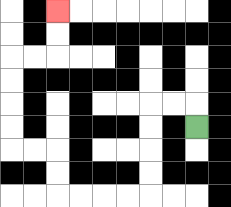{'start': '[8, 5]', 'end': '[2, 0]', 'path_directions': 'U,L,L,D,D,D,D,L,L,L,L,U,U,L,L,U,U,U,U,R,R,U,U', 'path_coordinates': '[[8, 5], [8, 4], [7, 4], [6, 4], [6, 5], [6, 6], [6, 7], [6, 8], [5, 8], [4, 8], [3, 8], [2, 8], [2, 7], [2, 6], [1, 6], [0, 6], [0, 5], [0, 4], [0, 3], [0, 2], [1, 2], [2, 2], [2, 1], [2, 0]]'}